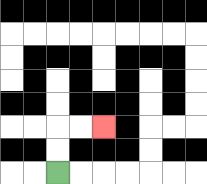{'start': '[2, 7]', 'end': '[4, 5]', 'path_directions': 'U,U,R,R', 'path_coordinates': '[[2, 7], [2, 6], [2, 5], [3, 5], [4, 5]]'}